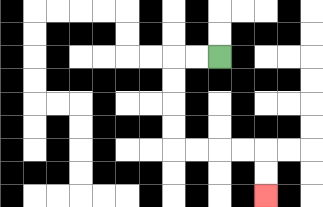{'start': '[9, 2]', 'end': '[11, 8]', 'path_directions': 'L,L,D,D,D,D,R,R,R,R,D,D', 'path_coordinates': '[[9, 2], [8, 2], [7, 2], [7, 3], [7, 4], [7, 5], [7, 6], [8, 6], [9, 6], [10, 6], [11, 6], [11, 7], [11, 8]]'}